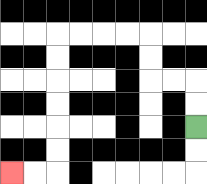{'start': '[8, 5]', 'end': '[0, 7]', 'path_directions': 'U,U,L,L,U,U,L,L,L,L,D,D,D,D,D,D,L,L', 'path_coordinates': '[[8, 5], [8, 4], [8, 3], [7, 3], [6, 3], [6, 2], [6, 1], [5, 1], [4, 1], [3, 1], [2, 1], [2, 2], [2, 3], [2, 4], [2, 5], [2, 6], [2, 7], [1, 7], [0, 7]]'}